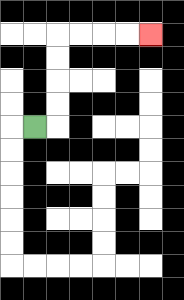{'start': '[1, 5]', 'end': '[6, 1]', 'path_directions': 'R,U,U,U,U,R,R,R,R', 'path_coordinates': '[[1, 5], [2, 5], [2, 4], [2, 3], [2, 2], [2, 1], [3, 1], [4, 1], [5, 1], [6, 1]]'}